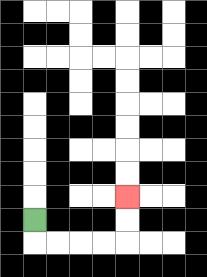{'start': '[1, 9]', 'end': '[5, 8]', 'path_directions': 'D,R,R,R,R,U,U', 'path_coordinates': '[[1, 9], [1, 10], [2, 10], [3, 10], [4, 10], [5, 10], [5, 9], [5, 8]]'}